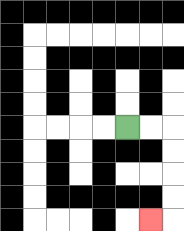{'start': '[5, 5]', 'end': '[6, 9]', 'path_directions': 'R,R,D,D,D,D,L', 'path_coordinates': '[[5, 5], [6, 5], [7, 5], [7, 6], [7, 7], [7, 8], [7, 9], [6, 9]]'}